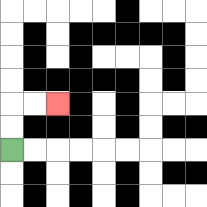{'start': '[0, 6]', 'end': '[2, 4]', 'path_directions': 'U,U,R,R', 'path_coordinates': '[[0, 6], [0, 5], [0, 4], [1, 4], [2, 4]]'}